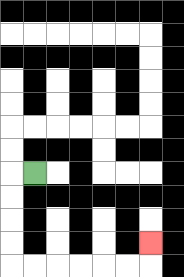{'start': '[1, 7]', 'end': '[6, 10]', 'path_directions': 'L,D,D,D,D,R,R,R,R,R,R,U', 'path_coordinates': '[[1, 7], [0, 7], [0, 8], [0, 9], [0, 10], [0, 11], [1, 11], [2, 11], [3, 11], [4, 11], [5, 11], [6, 11], [6, 10]]'}